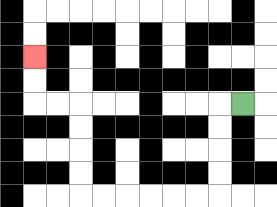{'start': '[10, 4]', 'end': '[1, 2]', 'path_directions': 'L,D,D,D,D,L,L,L,L,L,L,U,U,U,U,L,L,U,U', 'path_coordinates': '[[10, 4], [9, 4], [9, 5], [9, 6], [9, 7], [9, 8], [8, 8], [7, 8], [6, 8], [5, 8], [4, 8], [3, 8], [3, 7], [3, 6], [3, 5], [3, 4], [2, 4], [1, 4], [1, 3], [1, 2]]'}